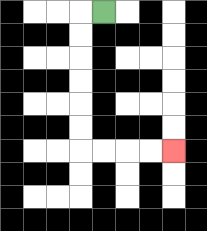{'start': '[4, 0]', 'end': '[7, 6]', 'path_directions': 'L,D,D,D,D,D,D,R,R,R,R', 'path_coordinates': '[[4, 0], [3, 0], [3, 1], [3, 2], [3, 3], [3, 4], [3, 5], [3, 6], [4, 6], [5, 6], [6, 6], [7, 6]]'}